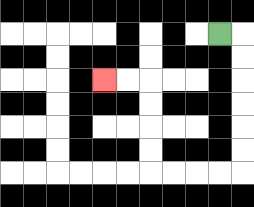{'start': '[9, 1]', 'end': '[4, 3]', 'path_directions': 'R,D,D,D,D,D,D,L,L,L,L,U,U,U,U,L,L', 'path_coordinates': '[[9, 1], [10, 1], [10, 2], [10, 3], [10, 4], [10, 5], [10, 6], [10, 7], [9, 7], [8, 7], [7, 7], [6, 7], [6, 6], [6, 5], [6, 4], [6, 3], [5, 3], [4, 3]]'}